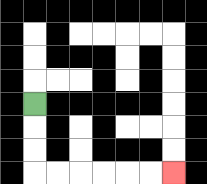{'start': '[1, 4]', 'end': '[7, 7]', 'path_directions': 'D,D,D,R,R,R,R,R,R', 'path_coordinates': '[[1, 4], [1, 5], [1, 6], [1, 7], [2, 7], [3, 7], [4, 7], [5, 7], [6, 7], [7, 7]]'}